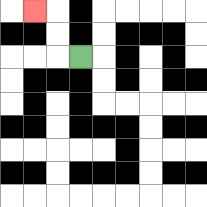{'start': '[3, 2]', 'end': '[1, 0]', 'path_directions': 'L,U,U,L', 'path_coordinates': '[[3, 2], [2, 2], [2, 1], [2, 0], [1, 0]]'}